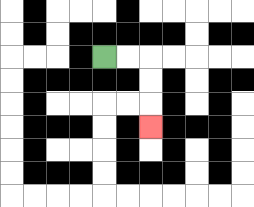{'start': '[4, 2]', 'end': '[6, 5]', 'path_directions': 'R,R,D,D,D', 'path_coordinates': '[[4, 2], [5, 2], [6, 2], [6, 3], [6, 4], [6, 5]]'}